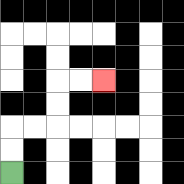{'start': '[0, 7]', 'end': '[4, 3]', 'path_directions': 'U,U,R,R,U,U,R,R', 'path_coordinates': '[[0, 7], [0, 6], [0, 5], [1, 5], [2, 5], [2, 4], [2, 3], [3, 3], [4, 3]]'}